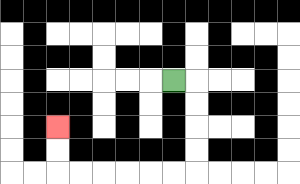{'start': '[7, 3]', 'end': '[2, 5]', 'path_directions': 'R,D,D,D,D,L,L,L,L,L,L,U,U', 'path_coordinates': '[[7, 3], [8, 3], [8, 4], [8, 5], [8, 6], [8, 7], [7, 7], [6, 7], [5, 7], [4, 7], [3, 7], [2, 7], [2, 6], [2, 5]]'}